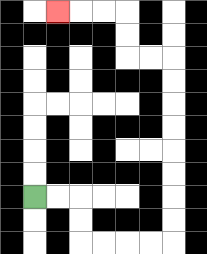{'start': '[1, 8]', 'end': '[2, 0]', 'path_directions': 'R,R,D,D,R,R,R,R,U,U,U,U,U,U,U,U,L,L,U,U,L,L,L', 'path_coordinates': '[[1, 8], [2, 8], [3, 8], [3, 9], [3, 10], [4, 10], [5, 10], [6, 10], [7, 10], [7, 9], [7, 8], [7, 7], [7, 6], [7, 5], [7, 4], [7, 3], [7, 2], [6, 2], [5, 2], [5, 1], [5, 0], [4, 0], [3, 0], [2, 0]]'}